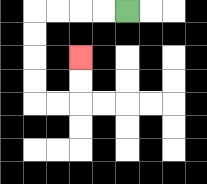{'start': '[5, 0]', 'end': '[3, 2]', 'path_directions': 'L,L,L,L,D,D,D,D,R,R,U,U', 'path_coordinates': '[[5, 0], [4, 0], [3, 0], [2, 0], [1, 0], [1, 1], [1, 2], [1, 3], [1, 4], [2, 4], [3, 4], [3, 3], [3, 2]]'}